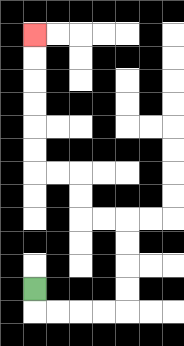{'start': '[1, 12]', 'end': '[1, 1]', 'path_directions': 'D,R,R,R,R,U,U,U,U,L,L,U,U,L,L,U,U,U,U,U,U', 'path_coordinates': '[[1, 12], [1, 13], [2, 13], [3, 13], [4, 13], [5, 13], [5, 12], [5, 11], [5, 10], [5, 9], [4, 9], [3, 9], [3, 8], [3, 7], [2, 7], [1, 7], [1, 6], [1, 5], [1, 4], [1, 3], [1, 2], [1, 1]]'}